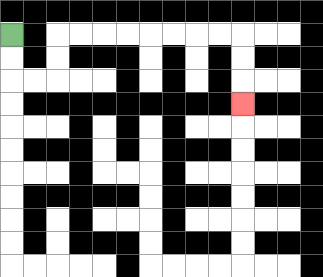{'start': '[0, 1]', 'end': '[10, 4]', 'path_directions': 'D,D,R,R,U,U,R,R,R,R,R,R,R,R,D,D,D', 'path_coordinates': '[[0, 1], [0, 2], [0, 3], [1, 3], [2, 3], [2, 2], [2, 1], [3, 1], [4, 1], [5, 1], [6, 1], [7, 1], [8, 1], [9, 1], [10, 1], [10, 2], [10, 3], [10, 4]]'}